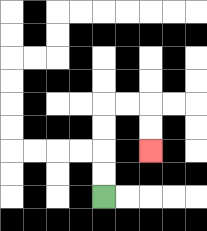{'start': '[4, 8]', 'end': '[6, 6]', 'path_directions': 'U,U,U,U,R,R,D,D', 'path_coordinates': '[[4, 8], [4, 7], [4, 6], [4, 5], [4, 4], [5, 4], [6, 4], [6, 5], [6, 6]]'}